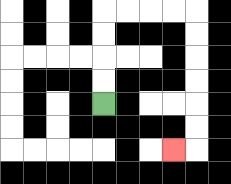{'start': '[4, 4]', 'end': '[7, 6]', 'path_directions': 'U,U,U,U,R,R,R,R,D,D,D,D,D,D,L', 'path_coordinates': '[[4, 4], [4, 3], [4, 2], [4, 1], [4, 0], [5, 0], [6, 0], [7, 0], [8, 0], [8, 1], [8, 2], [8, 3], [8, 4], [8, 5], [8, 6], [7, 6]]'}